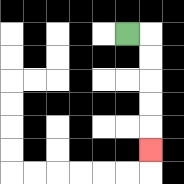{'start': '[5, 1]', 'end': '[6, 6]', 'path_directions': 'R,D,D,D,D,D', 'path_coordinates': '[[5, 1], [6, 1], [6, 2], [6, 3], [6, 4], [6, 5], [6, 6]]'}